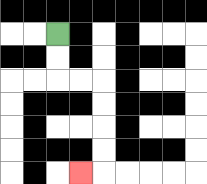{'start': '[2, 1]', 'end': '[3, 7]', 'path_directions': 'D,D,R,R,D,D,D,D,L', 'path_coordinates': '[[2, 1], [2, 2], [2, 3], [3, 3], [4, 3], [4, 4], [4, 5], [4, 6], [4, 7], [3, 7]]'}